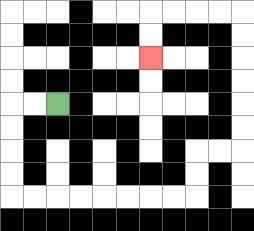{'start': '[2, 4]', 'end': '[6, 2]', 'path_directions': 'L,L,D,D,D,D,R,R,R,R,R,R,R,R,U,U,R,R,U,U,U,U,U,U,L,L,L,L,D,D', 'path_coordinates': '[[2, 4], [1, 4], [0, 4], [0, 5], [0, 6], [0, 7], [0, 8], [1, 8], [2, 8], [3, 8], [4, 8], [5, 8], [6, 8], [7, 8], [8, 8], [8, 7], [8, 6], [9, 6], [10, 6], [10, 5], [10, 4], [10, 3], [10, 2], [10, 1], [10, 0], [9, 0], [8, 0], [7, 0], [6, 0], [6, 1], [6, 2]]'}